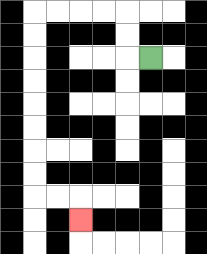{'start': '[6, 2]', 'end': '[3, 9]', 'path_directions': 'L,U,U,L,L,L,L,D,D,D,D,D,D,D,D,R,R,D', 'path_coordinates': '[[6, 2], [5, 2], [5, 1], [5, 0], [4, 0], [3, 0], [2, 0], [1, 0], [1, 1], [1, 2], [1, 3], [1, 4], [1, 5], [1, 6], [1, 7], [1, 8], [2, 8], [3, 8], [3, 9]]'}